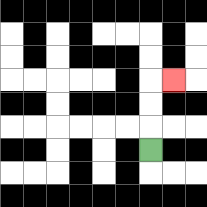{'start': '[6, 6]', 'end': '[7, 3]', 'path_directions': 'U,U,U,R', 'path_coordinates': '[[6, 6], [6, 5], [6, 4], [6, 3], [7, 3]]'}